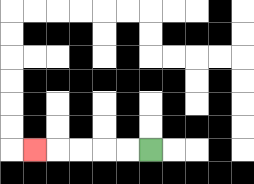{'start': '[6, 6]', 'end': '[1, 6]', 'path_directions': 'L,L,L,L,L', 'path_coordinates': '[[6, 6], [5, 6], [4, 6], [3, 6], [2, 6], [1, 6]]'}